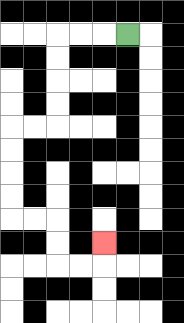{'start': '[5, 1]', 'end': '[4, 10]', 'path_directions': 'L,L,L,D,D,D,D,L,L,D,D,D,D,R,R,D,D,R,R,U', 'path_coordinates': '[[5, 1], [4, 1], [3, 1], [2, 1], [2, 2], [2, 3], [2, 4], [2, 5], [1, 5], [0, 5], [0, 6], [0, 7], [0, 8], [0, 9], [1, 9], [2, 9], [2, 10], [2, 11], [3, 11], [4, 11], [4, 10]]'}